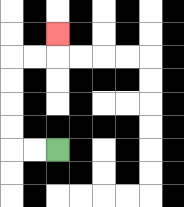{'start': '[2, 6]', 'end': '[2, 1]', 'path_directions': 'L,L,U,U,U,U,R,R,U', 'path_coordinates': '[[2, 6], [1, 6], [0, 6], [0, 5], [0, 4], [0, 3], [0, 2], [1, 2], [2, 2], [2, 1]]'}